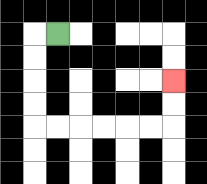{'start': '[2, 1]', 'end': '[7, 3]', 'path_directions': 'L,D,D,D,D,R,R,R,R,R,R,U,U', 'path_coordinates': '[[2, 1], [1, 1], [1, 2], [1, 3], [1, 4], [1, 5], [2, 5], [3, 5], [4, 5], [5, 5], [6, 5], [7, 5], [7, 4], [7, 3]]'}